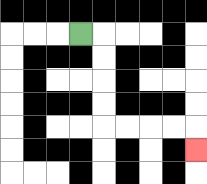{'start': '[3, 1]', 'end': '[8, 6]', 'path_directions': 'R,D,D,D,D,R,R,R,R,D', 'path_coordinates': '[[3, 1], [4, 1], [4, 2], [4, 3], [4, 4], [4, 5], [5, 5], [6, 5], [7, 5], [8, 5], [8, 6]]'}